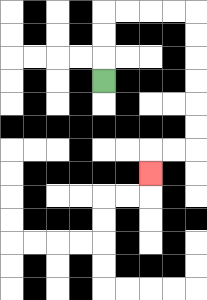{'start': '[4, 3]', 'end': '[6, 7]', 'path_directions': 'U,U,U,R,R,R,R,D,D,D,D,D,D,L,L,D', 'path_coordinates': '[[4, 3], [4, 2], [4, 1], [4, 0], [5, 0], [6, 0], [7, 0], [8, 0], [8, 1], [8, 2], [8, 3], [8, 4], [8, 5], [8, 6], [7, 6], [6, 6], [6, 7]]'}